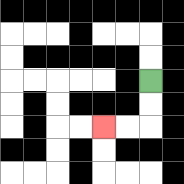{'start': '[6, 3]', 'end': '[4, 5]', 'path_directions': 'D,D,L,L', 'path_coordinates': '[[6, 3], [6, 4], [6, 5], [5, 5], [4, 5]]'}